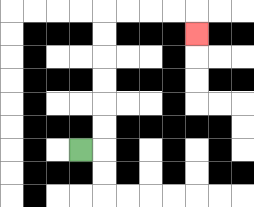{'start': '[3, 6]', 'end': '[8, 1]', 'path_directions': 'R,U,U,U,U,U,U,R,R,R,R,D', 'path_coordinates': '[[3, 6], [4, 6], [4, 5], [4, 4], [4, 3], [4, 2], [4, 1], [4, 0], [5, 0], [6, 0], [7, 0], [8, 0], [8, 1]]'}